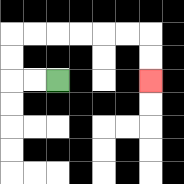{'start': '[2, 3]', 'end': '[6, 3]', 'path_directions': 'L,L,U,U,R,R,R,R,R,R,D,D', 'path_coordinates': '[[2, 3], [1, 3], [0, 3], [0, 2], [0, 1], [1, 1], [2, 1], [3, 1], [4, 1], [5, 1], [6, 1], [6, 2], [6, 3]]'}